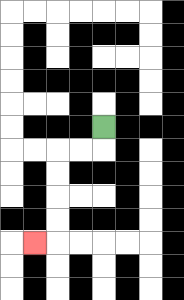{'start': '[4, 5]', 'end': '[1, 10]', 'path_directions': 'D,L,L,D,D,D,D,L', 'path_coordinates': '[[4, 5], [4, 6], [3, 6], [2, 6], [2, 7], [2, 8], [2, 9], [2, 10], [1, 10]]'}